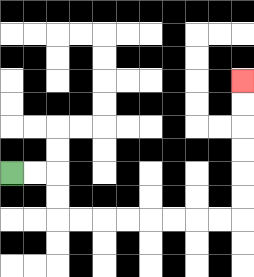{'start': '[0, 7]', 'end': '[10, 3]', 'path_directions': 'R,R,D,D,R,R,R,R,R,R,R,R,U,U,U,U,U,U', 'path_coordinates': '[[0, 7], [1, 7], [2, 7], [2, 8], [2, 9], [3, 9], [4, 9], [5, 9], [6, 9], [7, 9], [8, 9], [9, 9], [10, 9], [10, 8], [10, 7], [10, 6], [10, 5], [10, 4], [10, 3]]'}